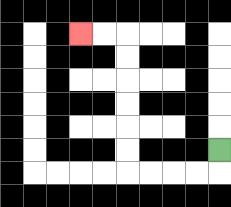{'start': '[9, 6]', 'end': '[3, 1]', 'path_directions': 'D,L,L,L,L,U,U,U,U,U,U,L,L', 'path_coordinates': '[[9, 6], [9, 7], [8, 7], [7, 7], [6, 7], [5, 7], [5, 6], [5, 5], [5, 4], [5, 3], [5, 2], [5, 1], [4, 1], [3, 1]]'}